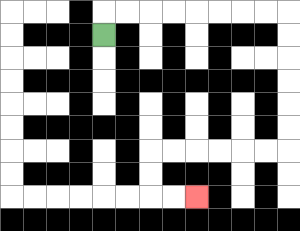{'start': '[4, 1]', 'end': '[8, 8]', 'path_directions': 'U,R,R,R,R,R,R,R,R,D,D,D,D,D,D,L,L,L,L,L,L,D,D,R,R', 'path_coordinates': '[[4, 1], [4, 0], [5, 0], [6, 0], [7, 0], [8, 0], [9, 0], [10, 0], [11, 0], [12, 0], [12, 1], [12, 2], [12, 3], [12, 4], [12, 5], [12, 6], [11, 6], [10, 6], [9, 6], [8, 6], [7, 6], [6, 6], [6, 7], [6, 8], [7, 8], [8, 8]]'}